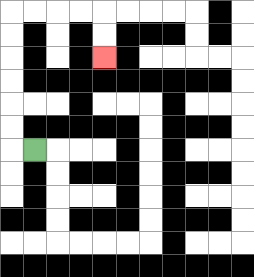{'start': '[1, 6]', 'end': '[4, 2]', 'path_directions': 'L,U,U,U,U,U,U,R,R,R,R,D,D', 'path_coordinates': '[[1, 6], [0, 6], [0, 5], [0, 4], [0, 3], [0, 2], [0, 1], [0, 0], [1, 0], [2, 0], [3, 0], [4, 0], [4, 1], [4, 2]]'}